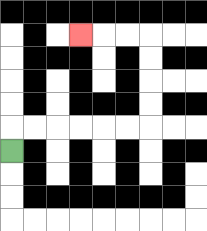{'start': '[0, 6]', 'end': '[3, 1]', 'path_directions': 'U,R,R,R,R,R,R,U,U,U,U,L,L,L', 'path_coordinates': '[[0, 6], [0, 5], [1, 5], [2, 5], [3, 5], [4, 5], [5, 5], [6, 5], [6, 4], [6, 3], [6, 2], [6, 1], [5, 1], [4, 1], [3, 1]]'}